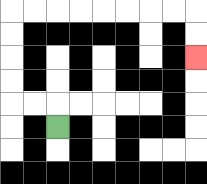{'start': '[2, 5]', 'end': '[8, 2]', 'path_directions': 'U,L,L,U,U,U,U,R,R,R,R,R,R,R,R,D,D', 'path_coordinates': '[[2, 5], [2, 4], [1, 4], [0, 4], [0, 3], [0, 2], [0, 1], [0, 0], [1, 0], [2, 0], [3, 0], [4, 0], [5, 0], [6, 0], [7, 0], [8, 0], [8, 1], [8, 2]]'}